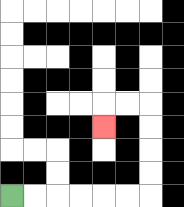{'start': '[0, 8]', 'end': '[4, 5]', 'path_directions': 'R,R,R,R,R,R,U,U,U,U,L,L,D', 'path_coordinates': '[[0, 8], [1, 8], [2, 8], [3, 8], [4, 8], [5, 8], [6, 8], [6, 7], [6, 6], [6, 5], [6, 4], [5, 4], [4, 4], [4, 5]]'}